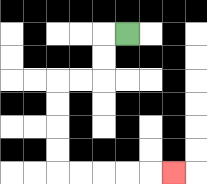{'start': '[5, 1]', 'end': '[7, 7]', 'path_directions': 'L,D,D,L,L,D,D,D,D,R,R,R,R,R', 'path_coordinates': '[[5, 1], [4, 1], [4, 2], [4, 3], [3, 3], [2, 3], [2, 4], [2, 5], [2, 6], [2, 7], [3, 7], [4, 7], [5, 7], [6, 7], [7, 7]]'}